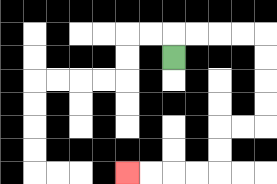{'start': '[7, 2]', 'end': '[5, 7]', 'path_directions': 'U,R,R,R,R,D,D,D,D,L,L,D,D,L,L,L,L', 'path_coordinates': '[[7, 2], [7, 1], [8, 1], [9, 1], [10, 1], [11, 1], [11, 2], [11, 3], [11, 4], [11, 5], [10, 5], [9, 5], [9, 6], [9, 7], [8, 7], [7, 7], [6, 7], [5, 7]]'}